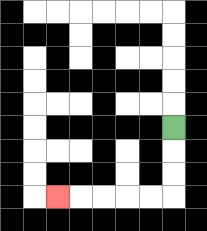{'start': '[7, 5]', 'end': '[2, 8]', 'path_directions': 'D,D,D,L,L,L,L,L', 'path_coordinates': '[[7, 5], [7, 6], [7, 7], [7, 8], [6, 8], [5, 8], [4, 8], [3, 8], [2, 8]]'}